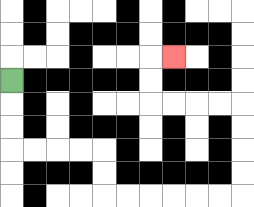{'start': '[0, 3]', 'end': '[7, 2]', 'path_directions': 'D,D,D,R,R,R,R,D,D,R,R,R,R,R,R,U,U,U,U,L,L,L,L,U,U,R', 'path_coordinates': '[[0, 3], [0, 4], [0, 5], [0, 6], [1, 6], [2, 6], [3, 6], [4, 6], [4, 7], [4, 8], [5, 8], [6, 8], [7, 8], [8, 8], [9, 8], [10, 8], [10, 7], [10, 6], [10, 5], [10, 4], [9, 4], [8, 4], [7, 4], [6, 4], [6, 3], [6, 2], [7, 2]]'}